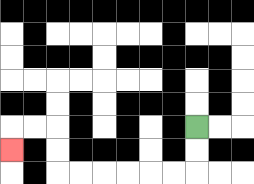{'start': '[8, 5]', 'end': '[0, 6]', 'path_directions': 'D,D,L,L,L,L,L,L,U,U,L,L,D', 'path_coordinates': '[[8, 5], [8, 6], [8, 7], [7, 7], [6, 7], [5, 7], [4, 7], [3, 7], [2, 7], [2, 6], [2, 5], [1, 5], [0, 5], [0, 6]]'}